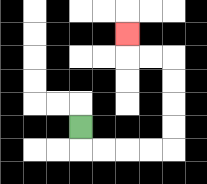{'start': '[3, 5]', 'end': '[5, 1]', 'path_directions': 'D,R,R,R,R,U,U,U,U,L,L,U', 'path_coordinates': '[[3, 5], [3, 6], [4, 6], [5, 6], [6, 6], [7, 6], [7, 5], [7, 4], [7, 3], [7, 2], [6, 2], [5, 2], [5, 1]]'}